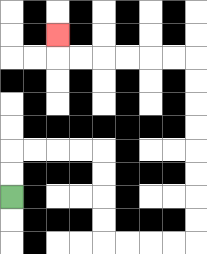{'start': '[0, 8]', 'end': '[2, 1]', 'path_directions': 'U,U,R,R,R,R,D,D,D,D,R,R,R,R,U,U,U,U,U,U,U,U,L,L,L,L,L,L,U', 'path_coordinates': '[[0, 8], [0, 7], [0, 6], [1, 6], [2, 6], [3, 6], [4, 6], [4, 7], [4, 8], [4, 9], [4, 10], [5, 10], [6, 10], [7, 10], [8, 10], [8, 9], [8, 8], [8, 7], [8, 6], [8, 5], [8, 4], [8, 3], [8, 2], [7, 2], [6, 2], [5, 2], [4, 2], [3, 2], [2, 2], [2, 1]]'}